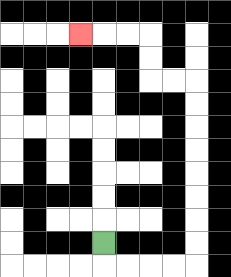{'start': '[4, 10]', 'end': '[3, 1]', 'path_directions': 'D,R,R,R,R,U,U,U,U,U,U,U,U,L,L,U,U,L,L,L', 'path_coordinates': '[[4, 10], [4, 11], [5, 11], [6, 11], [7, 11], [8, 11], [8, 10], [8, 9], [8, 8], [8, 7], [8, 6], [8, 5], [8, 4], [8, 3], [7, 3], [6, 3], [6, 2], [6, 1], [5, 1], [4, 1], [3, 1]]'}